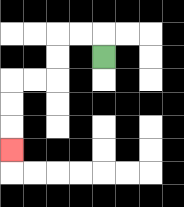{'start': '[4, 2]', 'end': '[0, 6]', 'path_directions': 'U,L,L,D,D,L,L,D,D,D', 'path_coordinates': '[[4, 2], [4, 1], [3, 1], [2, 1], [2, 2], [2, 3], [1, 3], [0, 3], [0, 4], [0, 5], [0, 6]]'}